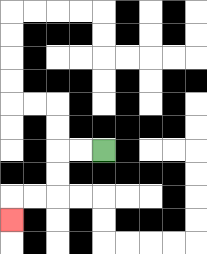{'start': '[4, 6]', 'end': '[0, 9]', 'path_directions': 'L,L,D,D,L,L,D', 'path_coordinates': '[[4, 6], [3, 6], [2, 6], [2, 7], [2, 8], [1, 8], [0, 8], [0, 9]]'}